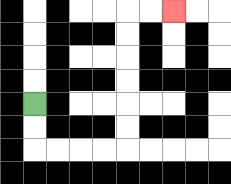{'start': '[1, 4]', 'end': '[7, 0]', 'path_directions': 'D,D,R,R,R,R,U,U,U,U,U,U,R,R', 'path_coordinates': '[[1, 4], [1, 5], [1, 6], [2, 6], [3, 6], [4, 6], [5, 6], [5, 5], [5, 4], [5, 3], [5, 2], [5, 1], [5, 0], [6, 0], [7, 0]]'}